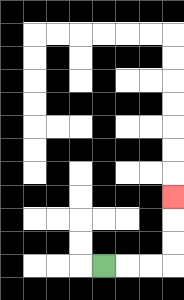{'start': '[4, 11]', 'end': '[7, 8]', 'path_directions': 'R,R,R,U,U,U', 'path_coordinates': '[[4, 11], [5, 11], [6, 11], [7, 11], [7, 10], [7, 9], [7, 8]]'}